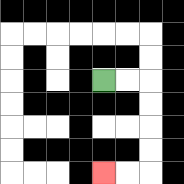{'start': '[4, 3]', 'end': '[4, 7]', 'path_directions': 'R,R,D,D,D,D,L,L', 'path_coordinates': '[[4, 3], [5, 3], [6, 3], [6, 4], [6, 5], [6, 6], [6, 7], [5, 7], [4, 7]]'}